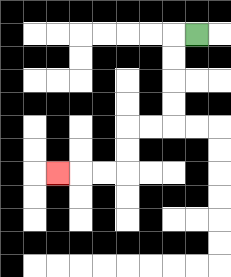{'start': '[8, 1]', 'end': '[2, 7]', 'path_directions': 'L,D,D,D,D,L,L,D,D,L,L,L', 'path_coordinates': '[[8, 1], [7, 1], [7, 2], [7, 3], [7, 4], [7, 5], [6, 5], [5, 5], [5, 6], [5, 7], [4, 7], [3, 7], [2, 7]]'}